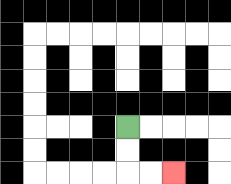{'start': '[5, 5]', 'end': '[7, 7]', 'path_directions': 'D,D,R,R', 'path_coordinates': '[[5, 5], [5, 6], [5, 7], [6, 7], [7, 7]]'}